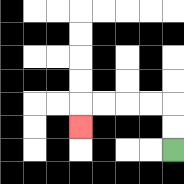{'start': '[7, 6]', 'end': '[3, 5]', 'path_directions': 'U,U,L,L,L,L,D', 'path_coordinates': '[[7, 6], [7, 5], [7, 4], [6, 4], [5, 4], [4, 4], [3, 4], [3, 5]]'}